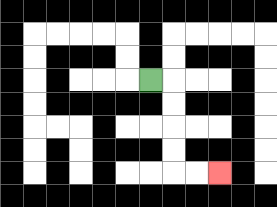{'start': '[6, 3]', 'end': '[9, 7]', 'path_directions': 'R,D,D,D,D,R,R', 'path_coordinates': '[[6, 3], [7, 3], [7, 4], [7, 5], [7, 6], [7, 7], [8, 7], [9, 7]]'}